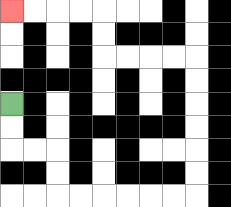{'start': '[0, 4]', 'end': '[0, 0]', 'path_directions': 'D,D,R,R,D,D,R,R,R,R,R,R,U,U,U,U,U,U,L,L,L,L,U,U,L,L,L,L', 'path_coordinates': '[[0, 4], [0, 5], [0, 6], [1, 6], [2, 6], [2, 7], [2, 8], [3, 8], [4, 8], [5, 8], [6, 8], [7, 8], [8, 8], [8, 7], [8, 6], [8, 5], [8, 4], [8, 3], [8, 2], [7, 2], [6, 2], [5, 2], [4, 2], [4, 1], [4, 0], [3, 0], [2, 0], [1, 0], [0, 0]]'}